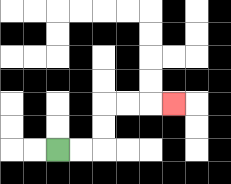{'start': '[2, 6]', 'end': '[7, 4]', 'path_directions': 'R,R,U,U,R,R,R', 'path_coordinates': '[[2, 6], [3, 6], [4, 6], [4, 5], [4, 4], [5, 4], [6, 4], [7, 4]]'}